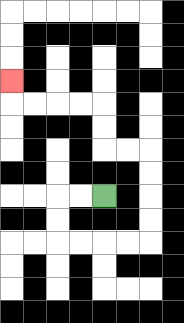{'start': '[4, 8]', 'end': '[0, 3]', 'path_directions': 'L,L,D,D,R,R,R,R,U,U,U,U,L,L,U,U,L,L,L,L,U', 'path_coordinates': '[[4, 8], [3, 8], [2, 8], [2, 9], [2, 10], [3, 10], [4, 10], [5, 10], [6, 10], [6, 9], [6, 8], [6, 7], [6, 6], [5, 6], [4, 6], [4, 5], [4, 4], [3, 4], [2, 4], [1, 4], [0, 4], [0, 3]]'}